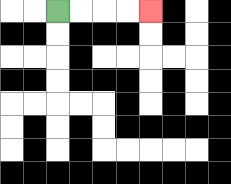{'start': '[2, 0]', 'end': '[6, 0]', 'path_directions': 'R,R,R,R', 'path_coordinates': '[[2, 0], [3, 0], [4, 0], [5, 0], [6, 0]]'}